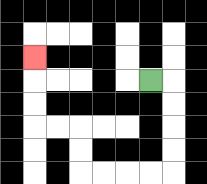{'start': '[6, 3]', 'end': '[1, 2]', 'path_directions': 'R,D,D,D,D,L,L,L,L,U,U,L,L,U,U,U', 'path_coordinates': '[[6, 3], [7, 3], [7, 4], [7, 5], [7, 6], [7, 7], [6, 7], [5, 7], [4, 7], [3, 7], [3, 6], [3, 5], [2, 5], [1, 5], [1, 4], [1, 3], [1, 2]]'}